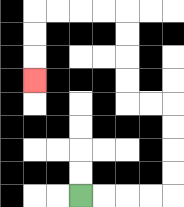{'start': '[3, 8]', 'end': '[1, 3]', 'path_directions': 'R,R,R,R,U,U,U,U,L,L,U,U,U,U,L,L,L,L,D,D,D', 'path_coordinates': '[[3, 8], [4, 8], [5, 8], [6, 8], [7, 8], [7, 7], [7, 6], [7, 5], [7, 4], [6, 4], [5, 4], [5, 3], [5, 2], [5, 1], [5, 0], [4, 0], [3, 0], [2, 0], [1, 0], [1, 1], [1, 2], [1, 3]]'}